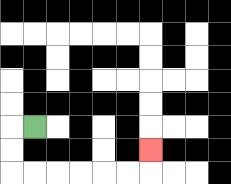{'start': '[1, 5]', 'end': '[6, 6]', 'path_directions': 'L,D,D,R,R,R,R,R,R,U', 'path_coordinates': '[[1, 5], [0, 5], [0, 6], [0, 7], [1, 7], [2, 7], [3, 7], [4, 7], [5, 7], [6, 7], [6, 6]]'}